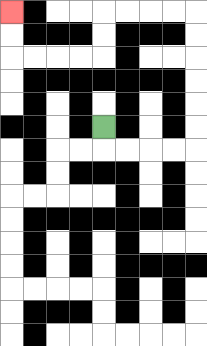{'start': '[4, 5]', 'end': '[0, 0]', 'path_directions': 'D,R,R,R,R,U,U,U,U,U,U,L,L,L,L,D,D,L,L,L,L,U,U', 'path_coordinates': '[[4, 5], [4, 6], [5, 6], [6, 6], [7, 6], [8, 6], [8, 5], [8, 4], [8, 3], [8, 2], [8, 1], [8, 0], [7, 0], [6, 0], [5, 0], [4, 0], [4, 1], [4, 2], [3, 2], [2, 2], [1, 2], [0, 2], [0, 1], [0, 0]]'}